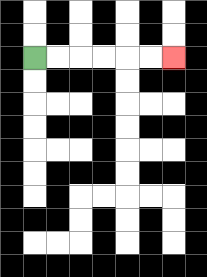{'start': '[1, 2]', 'end': '[7, 2]', 'path_directions': 'R,R,R,R,R,R', 'path_coordinates': '[[1, 2], [2, 2], [3, 2], [4, 2], [5, 2], [6, 2], [7, 2]]'}